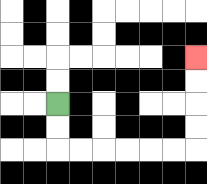{'start': '[2, 4]', 'end': '[8, 2]', 'path_directions': 'D,D,R,R,R,R,R,R,U,U,U,U', 'path_coordinates': '[[2, 4], [2, 5], [2, 6], [3, 6], [4, 6], [5, 6], [6, 6], [7, 6], [8, 6], [8, 5], [8, 4], [8, 3], [8, 2]]'}